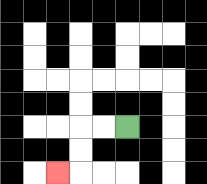{'start': '[5, 5]', 'end': '[2, 7]', 'path_directions': 'L,L,D,D,L', 'path_coordinates': '[[5, 5], [4, 5], [3, 5], [3, 6], [3, 7], [2, 7]]'}